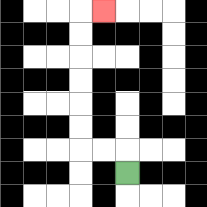{'start': '[5, 7]', 'end': '[4, 0]', 'path_directions': 'U,L,L,U,U,U,U,U,U,R', 'path_coordinates': '[[5, 7], [5, 6], [4, 6], [3, 6], [3, 5], [3, 4], [3, 3], [3, 2], [3, 1], [3, 0], [4, 0]]'}